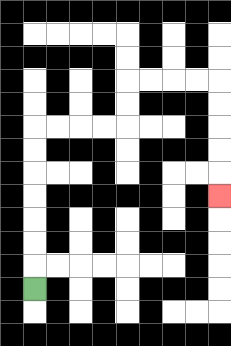{'start': '[1, 12]', 'end': '[9, 8]', 'path_directions': 'U,U,U,U,U,U,U,R,R,R,R,U,U,R,R,R,R,D,D,D,D,D', 'path_coordinates': '[[1, 12], [1, 11], [1, 10], [1, 9], [1, 8], [1, 7], [1, 6], [1, 5], [2, 5], [3, 5], [4, 5], [5, 5], [5, 4], [5, 3], [6, 3], [7, 3], [8, 3], [9, 3], [9, 4], [9, 5], [9, 6], [9, 7], [9, 8]]'}